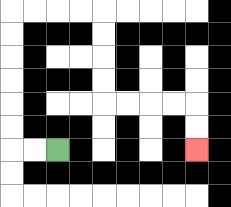{'start': '[2, 6]', 'end': '[8, 6]', 'path_directions': 'L,L,U,U,U,U,U,U,R,R,R,R,D,D,D,D,R,R,R,R,D,D', 'path_coordinates': '[[2, 6], [1, 6], [0, 6], [0, 5], [0, 4], [0, 3], [0, 2], [0, 1], [0, 0], [1, 0], [2, 0], [3, 0], [4, 0], [4, 1], [4, 2], [4, 3], [4, 4], [5, 4], [6, 4], [7, 4], [8, 4], [8, 5], [8, 6]]'}